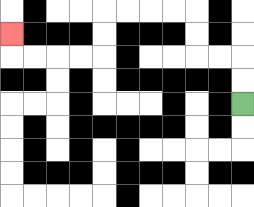{'start': '[10, 4]', 'end': '[0, 1]', 'path_directions': 'U,U,L,L,U,U,L,L,L,L,D,D,L,L,L,L,U', 'path_coordinates': '[[10, 4], [10, 3], [10, 2], [9, 2], [8, 2], [8, 1], [8, 0], [7, 0], [6, 0], [5, 0], [4, 0], [4, 1], [4, 2], [3, 2], [2, 2], [1, 2], [0, 2], [0, 1]]'}